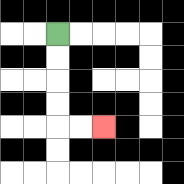{'start': '[2, 1]', 'end': '[4, 5]', 'path_directions': 'D,D,D,D,R,R', 'path_coordinates': '[[2, 1], [2, 2], [2, 3], [2, 4], [2, 5], [3, 5], [4, 5]]'}